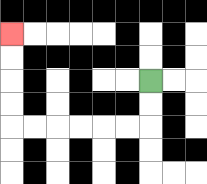{'start': '[6, 3]', 'end': '[0, 1]', 'path_directions': 'D,D,L,L,L,L,L,L,U,U,U,U', 'path_coordinates': '[[6, 3], [6, 4], [6, 5], [5, 5], [4, 5], [3, 5], [2, 5], [1, 5], [0, 5], [0, 4], [0, 3], [0, 2], [0, 1]]'}